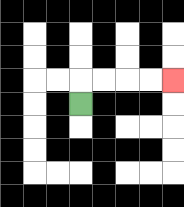{'start': '[3, 4]', 'end': '[7, 3]', 'path_directions': 'U,R,R,R,R', 'path_coordinates': '[[3, 4], [3, 3], [4, 3], [5, 3], [6, 3], [7, 3]]'}